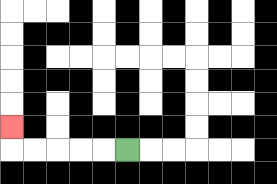{'start': '[5, 6]', 'end': '[0, 5]', 'path_directions': 'L,L,L,L,L,U', 'path_coordinates': '[[5, 6], [4, 6], [3, 6], [2, 6], [1, 6], [0, 6], [0, 5]]'}